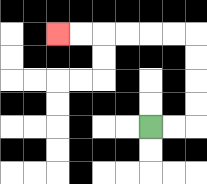{'start': '[6, 5]', 'end': '[2, 1]', 'path_directions': 'R,R,U,U,U,U,L,L,L,L,L,L', 'path_coordinates': '[[6, 5], [7, 5], [8, 5], [8, 4], [8, 3], [8, 2], [8, 1], [7, 1], [6, 1], [5, 1], [4, 1], [3, 1], [2, 1]]'}